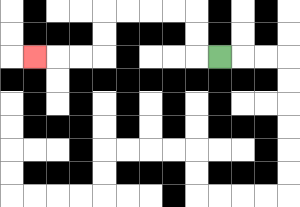{'start': '[9, 2]', 'end': '[1, 2]', 'path_directions': 'L,U,U,L,L,L,L,D,D,L,L,L', 'path_coordinates': '[[9, 2], [8, 2], [8, 1], [8, 0], [7, 0], [6, 0], [5, 0], [4, 0], [4, 1], [4, 2], [3, 2], [2, 2], [1, 2]]'}